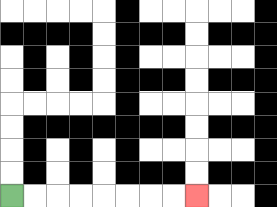{'start': '[0, 8]', 'end': '[8, 8]', 'path_directions': 'R,R,R,R,R,R,R,R', 'path_coordinates': '[[0, 8], [1, 8], [2, 8], [3, 8], [4, 8], [5, 8], [6, 8], [7, 8], [8, 8]]'}